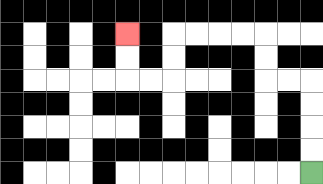{'start': '[13, 7]', 'end': '[5, 1]', 'path_directions': 'U,U,U,U,L,L,U,U,L,L,L,L,D,D,L,L,U,U', 'path_coordinates': '[[13, 7], [13, 6], [13, 5], [13, 4], [13, 3], [12, 3], [11, 3], [11, 2], [11, 1], [10, 1], [9, 1], [8, 1], [7, 1], [7, 2], [7, 3], [6, 3], [5, 3], [5, 2], [5, 1]]'}